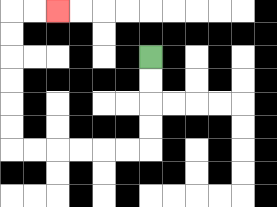{'start': '[6, 2]', 'end': '[2, 0]', 'path_directions': 'D,D,D,D,L,L,L,L,L,L,U,U,U,U,U,U,R,R', 'path_coordinates': '[[6, 2], [6, 3], [6, 4], [6, 5], [6, 6], [5, 6], [4, 6], [3, 6], [2, 6], [1, 6], [0, 6], [0, 5], [0, 4], [0, 3], [0, 2], [0, 1], [0, 0], [1, 0], [2, 0]]'}